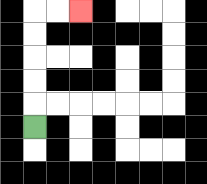{'start': '[1, 5]', 'end': '[3, 0]', 'path_directions': 'U,U,U,U,U,R,R', 'path_coordinates': '[[1, 5], [1, 4], [1, 3], [1, 2], [1, 1], [1, 0], [2, 0], [3, 0]]'}